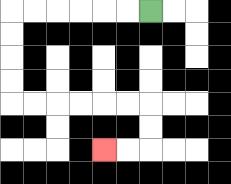{'start': '[6, 0]', 'end': '[4, 6]', 'path_directions': 'L,L,L,L,L,L,D,D,D,D,R,R,R,R,R,R,D,D,L,L', 'path_coordinates': '[[6, 0], [5, 0], [4, 0], [3, 0], [2, 0], [1, 0], [0, 0], [0, 1], [0, 2], [0, 3], [0, 4], [1, 4], [2, 4], [3, 4], [4, 4], [5, 4], [6, 4], [6, 5], [6, 6], [5, 6], [4, 6]]'}